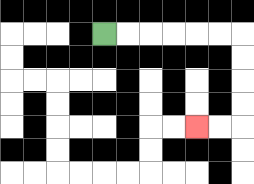{'start': '[4, 1]', 'end': '[8, 5]', 'path_directions': 'R,R,R,R,R,R,D,D,D,D,L,L', 'path_coordinates': '[[4, 1], [5, 1], [6, 1], [7, 1], [8, 1], [9, 1], [10, 1], [10, 2], [10, 3], [10, 4], [10, 5], [9, 5], [8, 5]]'}